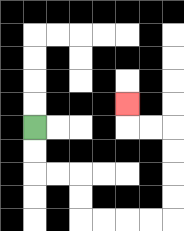{'start': '[1, 5]', 'end': '[5, 4]', 'path_directions': 'D,D,R,R,D,D,R,R,R,R,U,U,U,U,L,L,U', 'path_coordinates': '[[1, 5], [1, 6], [1, 7], [2, 7], [3, 7], [3, 8], [3, 9], [4, 9], [5, 9], [6, 9], [7, 9], [7, 8], [7, 7], [7, 6], [7, 5], [6, 5], [5, 5], [5, 4]]'}